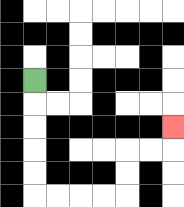{'start': '[1, 3]', 'end': '[7, 5]', 'path_directions': 'D,D,D,D,D,R,R,R,R,U,U,R,R,U', 'path_coordinates': '[[1, 3], [1, 4], [1, 5], [1, 6], [1, 7], [1, 8], [2, 8], [3, 8], [4, 8], [5, 8], [5, 7], [5, 6], [6, 6], [7, 6], [7, 5]]'}